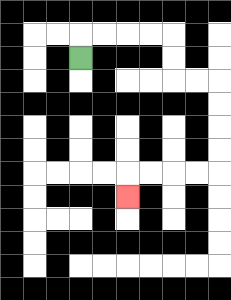{'start': '[3, 2]', 'end': '[5, 8]', 'path_directions': 'U,R,R,R,R,D,D,R,R,D,D,D,D,L,L,L,L,D', 'path_coordinates': '[[3, 2], [3, 1], [4, 1], [5, 1], [6, 1], [7, 1], [7, 2], [7, 3], [8, 3], [9, 3], [9, 4], [9, 5], [9, 6], [9, 7], [8, 7], [7, 7], [6, 7], [5, 7], [5, 8]]'}